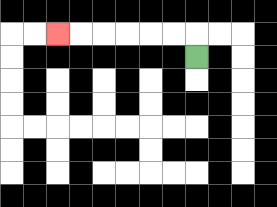{'start': '[8, 2]', 'end': '[2, 1]', 'path_directions': 'U,L,L,L,L,L,L', 'path_coordinates': '[[8, 2], [8, 1], [7, 1], [6, 1], [5, 1], [4, 1], [3, 1], [2, 1]]'}